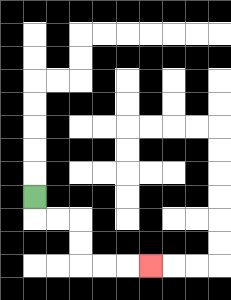{'start': '[1, 8]', 'end': '[6, 11]', 'path_directions': 'D,R,R,D,D,R,R,R', 'path_coordinates': '[[1, 8], [1, 9], [2, 9], [3, 9], [3, 10], [3, 11], [4, 11], [5, 11], [6, 11]]'}